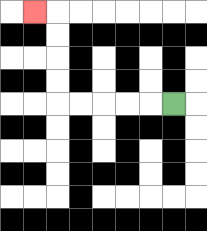{'start': '[7, 4]', 'end': '[1, 0]', 'path_directions': 'L,L,L,L,L,U,U,U,U,L', 'path_coordinates': '[[7, 4], [6, 4], [5, 4], [4, 4], [3, 4], [2, 4], [2, 3], [2, 2], [2, 1], [2, 0], [1, 0]]'}